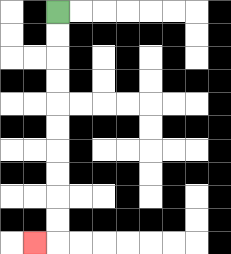{'start': '[2, 0]', 'end': '[1, 10]', 'path_directions': 'D,D,D,D,D,D,D,D,D,D,L', 'path_coordinates': '[[2, 0], [2, 1], [2, 2], [2, 3], [2, 4], [2, 5], [2, 6], [2, 7], [2, 8], [2, 9], [2, 10], [1, 10]]'}